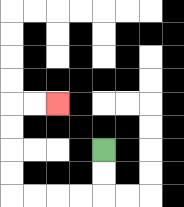{'start': '[4, 6]', 'end': '[2, 4]', 'path_directions': 'D,D,L,L,L,L,U,U,U,U,R,R', 'path_coordinates': '[[4, 6], [4, 7], [4, 8], [3, 8], [2, 8], [1, 8], [0, 8], [0, 7], [0, 6], [0, 5], [0, 4], [1, 4], [2, 4]]'}